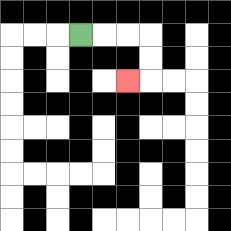{'start': '[3, 1]', 'end': '[5, 3]', 'path_directions': 'R,R,R,D,D,L', 'path_coordinates': '[[3, 1], [4, 1], [5, 1], [6, 1], [6, 2], [6, 3], [5, 3]]'}